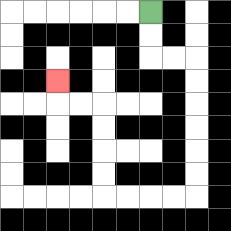{'start': '[6, 0]', 'end': '[2, 3]', 'path_directions': 'D,D,R,R,D,D,D,D,D,D,L,L,L,L,U,U,U,U,L,L,U', 'path_coordinates': '[[6, 0], [6, 1], [6, 2], [7, 2], [8, 2], [8, 3], [8, 4], [8, 5], [8, 6], [8, 7], [8, 8], [7, 8], [6, 8], [5, 8], [4, 8], [4, 7], [4, 6], [4, 5], [4, 4], [3, 4], [2, 4], [2, 3]]'}